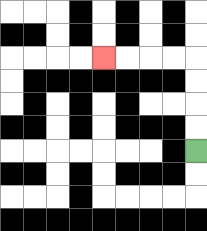{'start': '[8, 6]', 'end': '[4, 2]', 'path_directions': 'U,U,U,U,L,L,L,L', 'path_coordinates': '[[8, 6], [8, 5], [8, 4], [8, 3], [8, 2], [7, 2], [6, 2], [5, 2], [4, 2]]'}